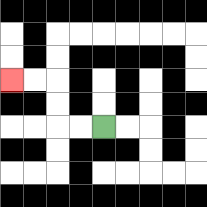{'start': '[4, 5]', 'end': '[0, 3]', 'path_directions': 'L,L,U,U,L,L', 'path_coordinates': '[[4, 5], [3, 5], [2, 5], [2, 4], [2, 3], [1, 3], [0, 3]]'}